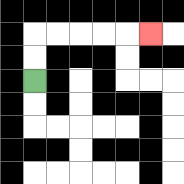{'start': '[1, 3]', 'end': '[6, 1]', 'path_directions': 'U,U,R,R,R,R,R', 'path_coordinates': '[[1, 3], [1, 2], [1, 1], [2, 1], [3, 1], [4, 1], [5, 1], [6, 1]]'}